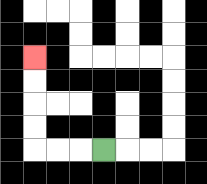{'start': '[4, 6]', 'end': '[1, 2]', 'path_directions': 'L,L,L,U,U,U,U', 'path_coordinates': '[[4, 6], [3, 6], [2, 6], [1, 6], [1, 5], [1, 4], [1, 3], [1, 2]]'}